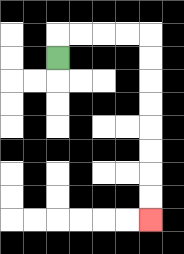{'start': '[2, 2]', 'end': '[6, 9]', 'path_directions': 'U,R,R,R,R,D,D,D,D,D,D,D,D', 'path_coordinates': '[[2, 2], [2, 1], [3, 1], [4, 1], [5, 1], [6, 1], [6, 2], [6, 3], [6, 4], [6, 5], [6, 6], [6, 7], [6, 8], [6, 9]]'}